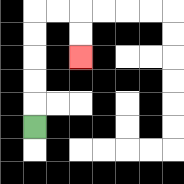{'start': '[1, 5]', 'end': '[3, 2]', 'path_directions': 'U,U,U,U,U,R,R,D,D', 'path_coordinates': '[[1, 5], [1, 4], [1, 3], [1, 2], [1, 1], [1, 0], [2, 0], [3, 0], [3, 1], [3, 2]]'}